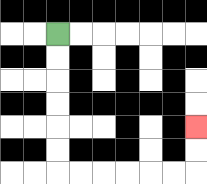{'start': '[2, 1]', 'end': '[8, 5]', 'path_directions': 'D,D,D,D,D,D,R,R,R,R,R,R,U,U', 'path_coordinates': '[[2, 1], [2, 2], [2, 3], [2, 4], [2, 5], [2, 6], [2, 7], [3, 7], [4, 7], [5, 7], [6, 7], [7, 7], [8, 7], [8, 6], [8, 5]]'}